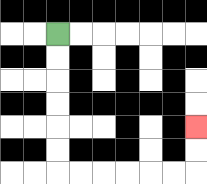{'start': '[2, 1]', 'end': '[8, 5]', 'path_directions': 'D,D,D,D,D,D,R,R,R,R,R,R,U,U', 'path_coordinates': '[[2, 1], [2, 2], [2, 3], [2, 4], [2, 5], [2, 6], [2, 7], [3, 7], [4, 7], [5, 7], [6, 7], [7, 7], [8, 7], [8, 6], [8, 5]]'}